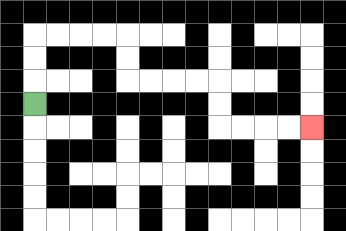{'start': '[1, 4]', 'end': '[13, 5]', 'path_directions': 'U,U,U,R,R,R,R,D,D,R,R,R,R,D,D,R,R,R,R', 'path_coordinates': '[[1, 4], [1, 3], [1, 2], [1, 1], [2, 1], [3, 1], [4, 1], [5, 1], [5, 2], [5, 3], [6, 3], [7, 3], [8, 3], [9, 3], [9, 4], [9, 5], [10, 5], [11, 5], [12, 5], [13, 5]]'}